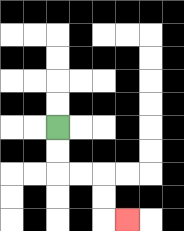{'start': '[2, 5]', 'end': '[5, 9]', 'path_directions': 'D,D,R,R,D,D,R', 'path_coordinates': '[[2, 5], [2, 6], [2, 7], [3, 7], [4, 7], [4, 8], [4, 9], [5, 9]]'}